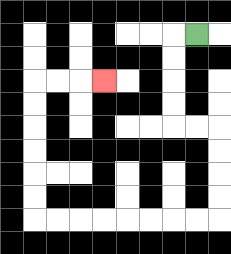{'start': '[8, 1]', 'end': '[4, 3]', 'path_directions': 'L,D,D,D,D,R,R,D,D,D,D,L,L,L,L,L,L,L,L,U,U,U,U,U,U,R,R,R', 'path_coordinates': '[[8, 1], [7, 1], [7, 2], [7, 3], [7, 4], [7, 5], [8, 5], [9, 5], [9, 6], [9, 7], [9, 8], [9, 9], [8, 9], [7, 9], [6, 9], [5, 9], [4, 9], [3, 9], [2, 9], [1, 9], [1, 8], [1, 7], [1, 6], [1, 5], [1, 4], [1, 3], [2, 3], [3, 3], [4, 3]]'}